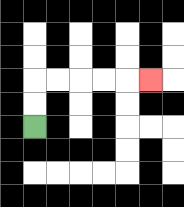{'start': '[1, 5]', 'end': '[6, 3]', 'path_directions': 'U,U,R,R,R,R,R', 'path_coordinates': '[[1, 5], [1, 4], [1, 3], [2, 3], [3, 3], [4, 3], [5, 3], [6, 3]]'}